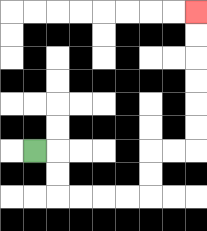{'start': '[1, 6]', 'end': '[8, 0]', 'path_directions': 'R,D,D,R,R,R,R,U,U,R,R,U,U,U,U,U,U', 'path_coordinates': '[[1, 6], [2, 6], [2, 7], [2, 8], [3, 8], [4, 8], [5, 8], [6, 8], [6, 7], [6, 6], [7, 6], [8, 6], [8, 5], [8, 4], [8, 3], [8, 2], [8, 1], [8, 0]]'}